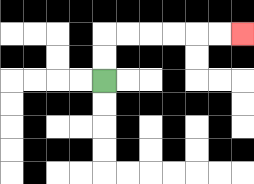{'start': '[4, 3]', 'end': '[10, 1]', 'path_directions': 'U,U,R,R,R,R,R,R', 'path_coordinates': '[[4, 3], [4, 2], [4, 1], [5, 1], [6, 1], [7, 1], [8, 1], [9, 1], [10, 1]]'}